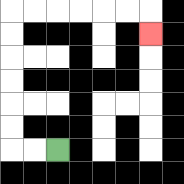{'start': '[2, 6]', 'end': '[6, 1]', 'path_directions': 'L,L,U,U,U,U,U,U,R,R,R,R,R,R,D', 'path_coordinates': '[[2, 6], [1, 6], [0, 6], [0, 5], [0, 4], [0, 3], [0, 2], [0, 1], [0, 0], [1, 0], [2, 0], [3, 0], [4, 0], [5, 0], [6, 0], [6, 1]]'}